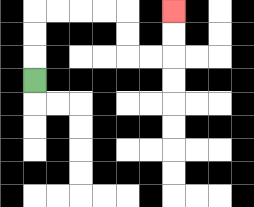{'start': '[1, 3]', 'end': '[7, 0]', 'path_directions': 'U,U,U,R,R,R,R,D,D,R,R,U,U', 'path_coordinates': '[[1, 3], [1, 2], [1, 1], [1, 0], [2, 0], [3, 0], [4, 0], [5, 0], [5, 1], [5, 2], [6, 2], [7, 2], [7, 1], [7, 0]]'}